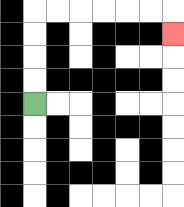{'start': '[1, 4]', 'end': '[7, 1]', 'path_directions': 'U,U,U,U,R,R,R,R,R,R,D', 'path_coordinates': '[[1, 4], [1, 3], [1, 2], [1, 1], [1, 0], [2, 0], [3, 0], [4, 0], [5, 0], [6, 0], [7, 0], [7, 1]]'}